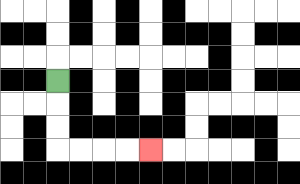{'start': '[2, 3]', 'end': '[6, 6]', 'path_directions': 'D,D,D,R,R,R,R', 'path_coordinates': '[[2, 3], [2, 4], [2, 5], [2, 6], [3, 6], [4, 6], [5, 6], [6, 6]]'}